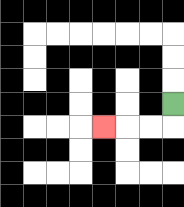{'start': '[7, 4]', 'end': '[4, 5]', 'path_directions': 'D,L,L,L', 'path_coordinates': '[[7, 4], [7, 5], [6, 5], [5, 5], [4, 5]]'}